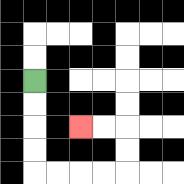{'start': '[1, 3]', 'end': '[3, 5]', 'path_directions': 'D,D,D,D,R,R,R,R,U,U,L,L', 'path_coordinates': '[[1, 3], [1, 4], [1, 5], [1, 6], [1, 7], [2, 7], [3, 7], [4, 7], [5, 7], [5, 6], [5, 5], [4, 5], [3, 5]]'}